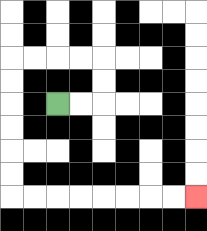{'start': '[2, 4]', 'end': '[8, 8]', 'path_directions': 'R,R,U,U,L,L,L,L,D,D,D,D,D,D,R,R,R,R,R,R,R,R', 'path_coordinates': '[[2, 4], [3, 4], [4, 4], [4, 3], [4, 2], [3, 2], [2, 2], [1, 2], [0, 2], [0, 3], [0, 4], [0, 5], [0, 6], [0, 7], [0, 8], [1, 8], [2, 8], [3, 8], [4, 8], [5, 8], [6, 8], [7, 8], [8, 8]]'}